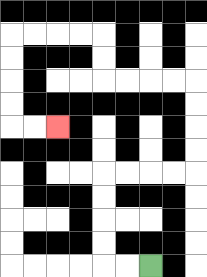{'start': '[6, 11]', 'end': '[2, 5]', 'path_directions': 'L,L,U,U,U,U,R,R,R,R,U,U,U,U,L,L,L,L,U,U,L,L,L,L,D,D,D,D,R,R', 'path_coordinates': '[[6, 11], [5, 11], [4, 11], [4, 10], [4, 9], [4, 8], [4, 7], [5, 7], [6, 7], [7, 7], [8, 7], [8, 6], [8, 5], [8, 4], [8, 3], [7, 3], [6, 3], [5, 3], [4, 3], [4, 2], [4, 1], [3, 1], [2, 1], [1, 1], [0, 1], [0, 2], [0, 3], [0, 4], [0, 5], [1, 5], [2, 5]]'}